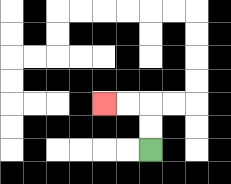{'start': '[6, 6]', 'end': '[4, 4]', 'path_directions': 'U,U,L,L', 'path_coordinates': '[[6, 6], [6, 5], [6, 4], [5, 4], [4, 4]]'}